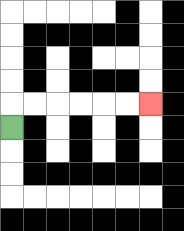{'start': '[0, 5]', 'end': '[6, 4]', 'path_directions': 'U,R,R,R,R,R,R', 'path_coordinates': '[[0, 5], [0, 4], [1, 4], [2, 4], [3, 4], [4, 4], [5, 4], [6, 4]]'}